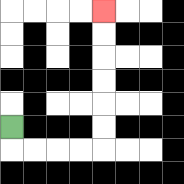{'start': '[0, 5]', 'end': '[4, 0]', 'path_directions': 'D,R,R,R,R,U,U,U,U,U,U', 'path_coordinates': '[[0, 5], [0, 6], [1, 6], [2, 6], [3, 6], [4, 6], [4, 5], [4, 4], [4, 3], [4, 2], [4, 1], [4, 0]]'}